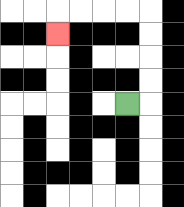{'start': '[5, 4]', 'end': '[2, 1]', 'path_directions': 'R,U,U,U,U,L,L,L,L,D', 'path_coordinates': '[[5, 4], [6, 4], [6, 3], [6, 2], [6, 1], [6, 0], [5, 0], [4, 0], [3, 0], [2, 0], [2, 1]]'}